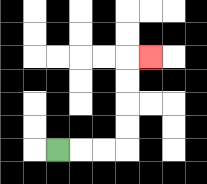{'start': '[2, 6]', 'end': '[6, 2]', 'path_directions': 'R,R,R,U,U,U,U,R', 'path_coordinates': '[[2, 6], [3, 6], [4, 6], [5, 6], [5, 5], [5, 4], [5, 3], [5, 2], [6, 2]]'}